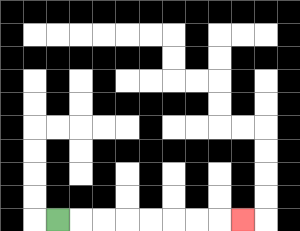{'start': '[2, 9]', 'end': '[10, 9]', 'path_directions': 'R,R,R,R,R,R,R,R', 'path_coordinates': '[[2, 9], [3, 9], [4, 9], [5, 9], [6, 9], [7, 9], [8, 9], [9, 9], [10, 9]]'}